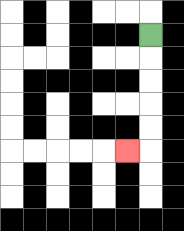{'start': '[6, 1]', 'end': '[5, 6]', 'path_directions': 'D,D,D,D,D,L', 'path_coordinates': '[[6, 1], [6, 2], [6, 3], [6, 4], [6, 5], [6, 6], [5, 6]]'}